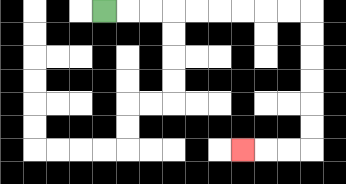{'start': '[4, 0]', 'end': '[10, 6]', 'path_directions': 'R,R,R,R,R,R,R,R,R,D,D,D,D,D,D,L,L,L', 'path_coordinates': '[[4, 0], [5, 0], [6, 0], [7, 0], [8, 0], [9, 0], [10, 0], [11, 0], [12, 0], [13, 0], [13, 1], [13, 2], [13, 3], [13, 4], [13, 5], [13, 6], [12, 6], [11, 6], [10, 6]]'}